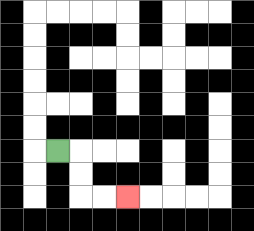{'start': '[2, 6]', 'end': '[5, 8]', 'path_directions': 'R,D,D,R,R', 'path_coordinates': '[[2, 6], [3, 6], [3, 7], [3, 8], [4, 8], [5, 8]]'}